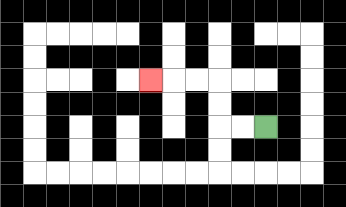{'start': '[11, 5]', 'end': '[6, 3]', 'path_directions': 'L,L,U,U,L,L,L', 'path_coordinates': '[[11, 5], [10, 5], [9, 5], [9, 4], [9, 3], [8, 3], [7, 3], [6, 3]]'}